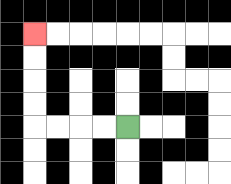{'start': '[5, 5]', 'end': '[1, 1]', 'path_directions': 'L,L,L,L,U,U,U,U', 'path_coordinates': '[[5, 5], [4, 5], [3, 5], [2, 5], [1, 5], [1, 4], [1, 3], [1, 2], [1, 1]]'}